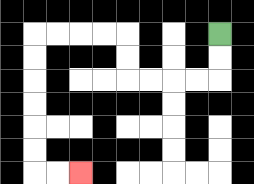{'start': '[9, 1]', 'end': '[3, 7]', 'path_directions': 'D,D,L,L,L,L,U,U,L,L,L,L,D,D,D,D,D,D,R,R', 'path_coordinates': '[[9, 1], [9, 2], [9, 3], [8, 3], [7, 3], [6, 3], [5, 3], [5, 2], [5, 1], [4, 1], [3, 1], [2, 1], [1, 1], [1, 2], [1, 3], [1, 4], [1, 5], [1, 6], [1, 7], [2, 7], [3, 7]]'}